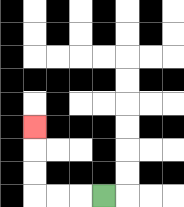{'start': '[4, 8]', 'end': '[1, 5]', 'path_directions': 'L,L,L,U,U,U', 'path_coordinates': '[[4, 8], [3, 8], [2, 8], [1, 8], [1, 7], [1, 6], [1, 5]]'}